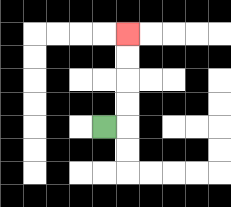{'start': '[4, 5]', 'end': '[5, 1]', 'path_directions': 'R,U,U,U,U', 'path_coordinates': '[[4, 5], [5, 5], [5, 4], [5, 3], [5, 2], [5, 1]]'}